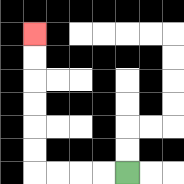{'start': '[5, 7]', 'end': '[1, 1]', 'path_directions': 'L,L,L,L,U,U,U,U,U,U', 'path_coordinates': '[[5, 7], [4, 7], [3, 7], [2, 7], [1, 7], [1, 6], [1, 5], [1, 4], [1, 3], [1, 2], [1, 1]]'}